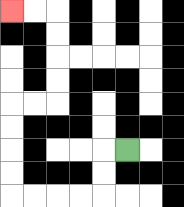{'start': '[5, 6]', 'end': '[0, 0]', 'path_directions': 'L,D,D,L,L,L,L,U,U,U,U,R,R,U,U,U,U,L,L', 'path_coordinates': '[[5, 6], [4, 6], [4, 7], [4, 8], [3, 8], [2, 8], [1, 8], [0, 8], [0, 7], [0, 6], [0, 5], [0, 4], [1, 4], [2, 4], [2, 3], [2, 2], [2, 1], [2, 0], [1, 0], [0, 0]]'}